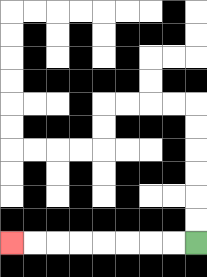{'start': '[8, 10]', 'end': '[0, 10]', 'path_directions': 'L,L,L,L,L,L,L,L', 'path_coordinates': '[[8, 10], [7, 10], [6, 10], [5, 10], [4, 10], [3, 10], [2, 10], [1, 10], [0, 10]]'}